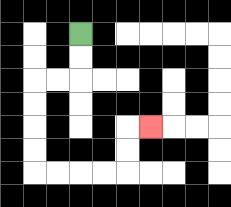{'start': '[3, 1]', 'end': '[6, 5]', 'path_directions': 'D,D,L,L,D,D,D,D,R,R,R,R,U,U,R', 'path_coordinates': '[[3, 1], [3, 2], [3, 3], [2, 3], [1, 3], [1, 4], [1, 5], [1, 6], [1, 7], [2, 7], [3, 7], [4, 7], [5, 7], [5, 6], [5, 5], [6, 5]]'}